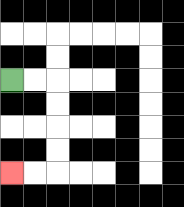{'start': '[0, 3]', 'end': '[0, 7]', 'path_directions': 'R,R,D,D,D,D,L,L', 'path_coordinates': '[[0, 3], [1, 3], [2, 3], [2, 4], [2, 5], [2, 6], [2, 7], [1, 7], [0, 7]]'}